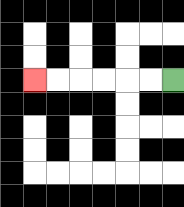{'start': '[7, 3]', 'end': '[1, 3]', 'path_directions': 'L,L,L,L,L,L', 'path_coordinates': '[[7, 3], [6, 3], [5, 3], [4, 3], [3, 3], [2, 3], [1, 3]]'}